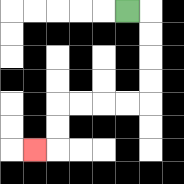{'start': '[5, 0]', 'end': '[1, 6]', 'path_directions': 'R,D,D,D,D,L,L,L,L,D,D,L', 'path_coordinates': '[[5, 0], [6, 0], [6, 1], [6, 2], [6, 3], [6, 4], [5, 4], [4, 4], [3, 4], [2, 4], [2, 5], [2, 6], [1, 6]]'}